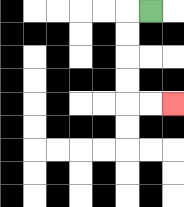{'start': '[6, 0]', 'end': '[7, 4]', 'path_directions': 'L,D,D,D,D,R,R', 'path_coordinates': '[[6, 0], [5, 0], [5, 1], [5, 2], [5, 3], [5, 4], [6, 4], [7, 4]]'}